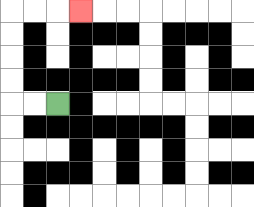{'start': '[2, 4]', 'end': '[3, 0]', 'path_directions': 'L,L,U,U,U,U,R,R,R', 'path_coordinates': '[[2, 4], [1, 4], [0, 4], [0, 3], [0, 2], [0, 1], [0, 0], [1, 0], [2, 0], [3, 0]]'}